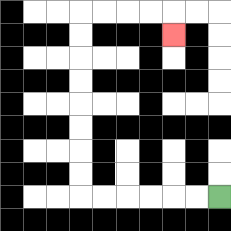{'start': '[9, 8]', 'end': '[7, 1]', 'path_directions': 'L,L,L,L,L,L,U,U,U,U,U,U,U,U,R,R,R,R,D', 'path_coordinates': '[[9, 8], [8, 8], [7, 8], [6, 8], [5, 8], [4, 8], [3, 8], [3, 7], [3, 6], [3, 5], [3, 4], [3, 3], [3, 2], [3, 1], [3, 0], [4, 0], [5, 0], [6, 0], [7, 0], [7, 1]]'}